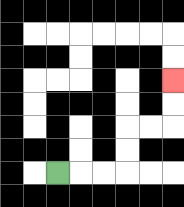{'start': '[2, 7]', 'end': '[7, 3]', 'path_directions': 'R,R,R,U,U,R,R,U,U', 'path_coordinates': '[[2, 7], [3, 7], [4, 7], [5, 7], [5, 6], [5, 5], [6, 5], [7, 5], [7, 4], [7, 3]]'}